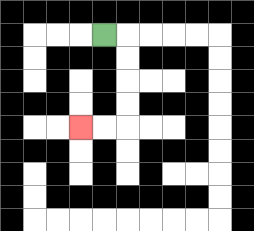{'start': '[4, 1]', 'end': '[3, 5]', 'path_directions': 'R,D,D,D,D,L,L', 'path_coordinates': '[[4, 1], [5, 1], [5, 2], [5, 3], [5, 4], [5, 5], [4, 5], [3, 5]]'}